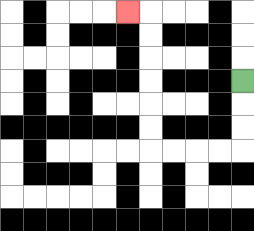{'start': '[10, 3]', 'end': '[5, 0]', 'path_directions': 'D,D,D,L,L,L,L,U,U,U,U,U,U,L', 'path_coordinates': '[[10, 3], [10, 4], [10, 5], [10, 6], [9, 6], [8, 6], [7, 6], [6, 6], [6, 5], [6, 4], [6, 3], [6, 2], [6, 1], [6, 0], [5, 0]]'}